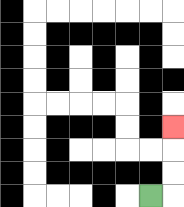{'start': '[6, 8]', 'end': '[7, 5]', 'path_directions': 'R,U,U,U', 'path_coordinates': '[[6, 8], [7, 8], [7, 7], [7, 6], [7, 5]]'}